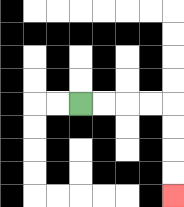{'start': '[3, 4]', 'end': '[7, 8]', 'path_directions': 'R,R,R,R,D,D,D,D', 'path_coordinates': '[[3, 4], [4, 4], [5, 4], [6, 4], [7, 4], [7, 5], [7, 6], [7, 7], [7, 8]]'}